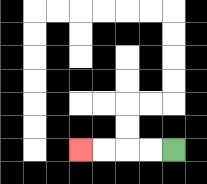{'start': '[7, 6]', 'end': '[3, 6]', 'path_directions': 'L,L,L,L', 'path_coordinates': '[[7, 6], [6, 6], [5, 6], [4, 6], [3, 6]]'}